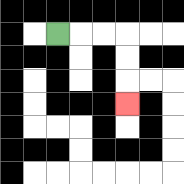{'start': '[2, 1]', 'end': '[5, 4]', 'path_directions': 'R,R,R,D,D,D', 'path_coordinates': '[[2, 1], [3, 1], [4, 1], [5, 1], [5, 2], [5, 3], [5, 4]]'}